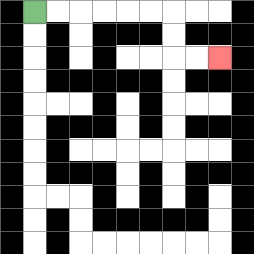{'start': '[1, 0]', 'end': '[9, 2]', 'path_directions': 'R,R,R,R,R,R,D,D,R,R', 'path_coordinates': '[[1, 0], [2, 0], [3, 0], [4, 0], [5, 0], [6, 0], [7, 0], [7, 1], [7, 2], [8, 2], [9, 2]]'}